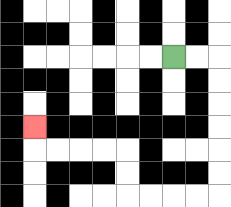{'start': '[7, 2]', 'end': '[1, 5]', 'path_directions': 'R,R,D,D,D,D,D,D,L,L,L,L,U,U,L,L,L,L,U', 'path_coordinates': '[[7, 2], [8, 2], [9, 2], [9, 3], [9, 4], [9, 5], [9, 6], [9, 7], [9, 8], [8, 8], [7, 8], [6, 8], [5, 8], [5, 7], [5, 6], [4, 6], [3, 6], [2, 6], [1, 6], [1, 5]]'}